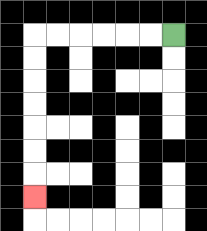{'start': '[7, 1]', 'end': '[1, 8]', 'path_directions': 'L,L,L,L,L,L,D,D,D,D,D,D,D', 'path_coordinates': '[[7, 1], [6, 1], [5, 1], [4, 1], [3, 1], [2, 1], [1, 1], [1, 2], [1, 3], [1, 4], [1, 5], [1, 6], [1, 7], [1, 8]]'}